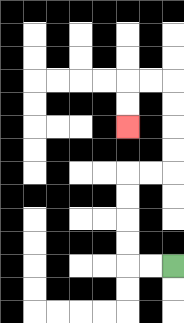{'start': '[7, 11]', 'end': '[5, 5]', 'path_directions': 'L,L,U,U,U,U,R,R,U,U,U,U,L,L,D,D', 'path_coordinates': '[[7, 11], [6, 11], [5, 11], [5, 10], [5, 9], [5, 8], [5, 7], [6, 7], [7, 7], [7, 6], [7, 5], [7, 4], [7, 3], [6, 3], [5, 3], [5, 4], [5, 5]]'}